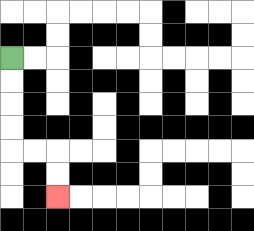{'start': '[0, 2]', 'end': '[2, 8]', 'path_directions': 'D,D,D,D,R,R,D,D', 'path_coordinates': '[[0, 2], [0, 3], [0, 4], [0, 5], [0, 6], [1, 6], [2, 6], [2, 7], [2, 8]]'}